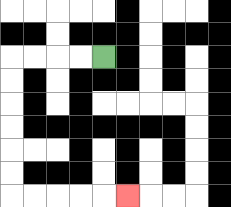{'start': '[4, 2]', 'end': '[5, 8]', 'path_directions': 'L,L,L,L,D,D,D,D,D,D,R,R,R,R,R', 'path_coordinates': '[[4, 2], [3, 2], [2, 2], [1, 2], [0, 2], [0, 3], [0, 4], [0, 5], [0, 6], [0, 7], [0, 8], [1, 8], [2, 8], [3, 8], [4, 8], [5, 8]]'}